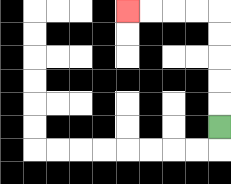{'start': '[9, 5]', 'end': '[5, 0]', 'path_directions': 'U,U,U,U,U,L,L,L,L', 'path_coordinates': '[[9, 5], [9, 4], [9, 3], [9, 2], [9, 1], [9, 0], [8, 0], [7, 0], [6, 0], [5, 0]]'}